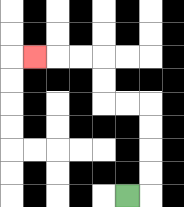{'start': '[5, 8]', 'end': '[1, 2]', 'path_directions': 'R,U,U,U,U,L,L,U,U,L,L,L', 'path_coordinates': '[[5, 8], [6, 8], [6, 7], [6, 6], [6, 5], [6, 4], [5, 4], [4, 4], [4, 3], [4, 2], [3, 2], [2, 2], [1, 2]]'}